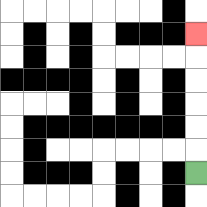{'start': '[8, 7]', 'end': '[8, 1]', 'path_directions': 'U,U,U,U,U,U', 'path_coordinates': '[[8, 7], [8, 6], [8, 5], [8, 4], [8, 3], [8, 2], [8, 1]]'}